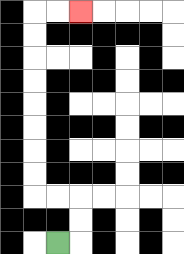{'start': '[2, 10]', 'end': '[3, 0]', 'path_directions': 'R,U,U,L,L,U,U,U,U,U,U,U,U,R,R', 'path_coordinates': '[[2, 10], [3, 10], [3, 9], [3, 8], [2, 8], [1, 8], [1, 7], [1, 6], [1, 5], [1, 4], [1, 3], [1, 2], [1, 1], [1, 0], [2, 0], [3, 0]]'}